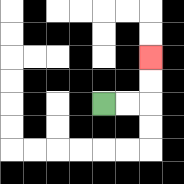{'start': '[4, 4]', 'end': '[6, 2]', 'path_directions': 'R,R,U,U', 'path_coordinates': '[[4, 4], [5, 4], [6, 4], [6, 3], [6, 2]]'}